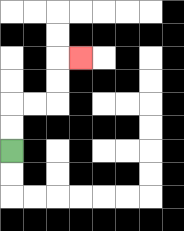{'start': '[0, 6]', 'end': '[3, 2]', 'path_directions': 'U,U,R,R,U,U,R', 'path_coordinates': '[[0, 6], [0, 5], [0, 4], [1, 4], [2, 4], [2, 3], [2, 2], [3, 2]]'}